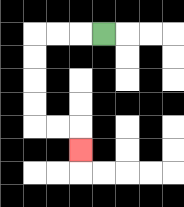{'start': '[4, 1]', 'end': '[3, 6]', 'path_directions': 'L,L,L,D,D,D,D,R,R,D', 'path_coordinates': '[[4, 1], [3, 1], [2, 1], [1, 1], [1, 2], [1, 3], [1, 4], [1, 5], [2, 5], [3, 5], [3, 6]]'}